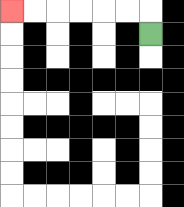{'start': '[6, 1]', 'end': '[0, 0]', 'path_directions': 'U,L,L,L,L,L,L', 'path_coordinates': '[[6, 1], [6, 0], [5, 0], [4, 0], [3, 0], [2, 0], [1, 0], [0, 0]]'}